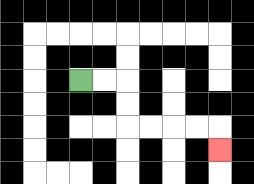{'start': '[3, 3]', 'end': '[9, 6]', 'path_directions': 'R,R,D,D,R,R,R,R,D', 'path_coordinates': '[[3, 3], [4, 3], [5, 3], [5, 4], [5, 5], [6, 5], [7, 5], [8, 5], [9, 5], [9, 6]]'}